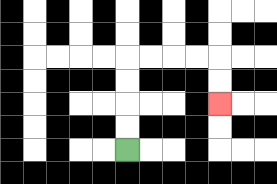{'start': '[5, 6]', 'end': '[9, 4]', 'path_directions': 'U,U,U,U,R,R,R,R,D,D', 'path_coordinates': '[[5, 6], [5, 5], [5, 4], [5, 3], [5, 2], [6, 2], [7, 2], [8, 2], [9, 2], [9, 3], [9, 4]]'}